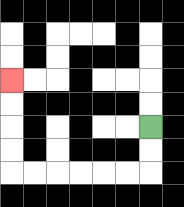{'start': '[6, 5]', 'end': '[0, 3]', 'path_directions': 'D,D,L,L,L,L,L,L,U,U,U,U', 'path_coordinates': '[[6, 5], [6, 6], [6, 7], [5, 7], [4, 7], [3, 7], [2, 7], [1, 7], [0, 7], [0, 6], [0, 5], [0, 4], [0, 3]]'}